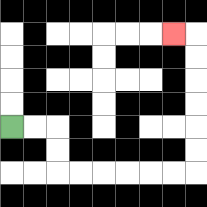{'start': '[0, 5]', 'end': '[7, 1]', 'path_directions': 'R,R,D,D,R,R,R,R,R,R,U,U,U,U,U,U,L', 'path_coordinates': '[[0, 5], [1, 5], [2, 5], [2, 6], [2, 7], [3, 7], [4, 7], [5, 7], [6, 7], [7, 7], [8, 7], [8, 6], [8, 5], [8, 4], [8, 3], [8, 2], [8, 1], [7, 1]]'}